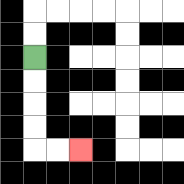{'start': '[1, 2]', 'end': '[3, 6]', 'path_directions': 'D,D,D,D,R,R', 'path_coordinates': '[[1, 2], [1, 3], [1, 4], [1, 5], [1, 6], [2, 6], [3, 6]]'}